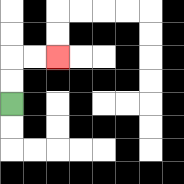{'start': '[0, 4]', 'end': '[2, 2]', 'path_directions': 'U,U,R,R', 'path_coordinates': '[[0, 4], [0, 3], [0, 2], [1, 2], [2, 2]]'}